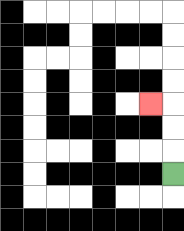{'start': '[7, 7]', 'end': '[6, 4]', 'path_directions': 'U,U,U,L', 'path_coordinates': '[[7, 7], [7, 6], [7, 5], [7, 4], [6, 4]]'}